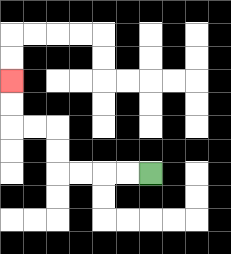{'start': '[6, 7]', 'end': '[0, 3]', 'path_directions': 'L,L,L,L,U,U,L,L,U,U', 'path_coordinates': '[[6, 7], [5, 7], [4, 7], [3, 7], [2, 7], [2, 6], [2, 5], [1, 5], [0, 5], [0, 4], [0, 3]]'}